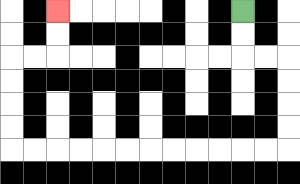{'start': '[10, 0]', 'end': '[2, 0]', 'path_directions': 'D,D,R,R,D,D,D,D,L,L,L,L,L,L,L,L,L,L,L,L,U,U,U,U,R,R,U,U', 'path_coordinates': '[[10, 0], [10, 1], [10, 2], [11, 2], [12, 2], [12, 3], [12, 4], [12, 5], [12, 6], [11, 6], [10, 6], [9, 6], [8, 6], [7, 6], [6, 6], [5, 6], [4, 6], [3, 6], [2, 6], [1, 6], [0, 6], [0, 5], [0, 4], [0, 3], [0, 2], [1, 2], [2, 2], [2, 1], [2, 0]]'}